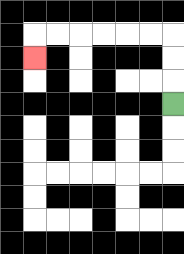{'start': '[7, 4]', 'end': '[1, 2]', 'path_directions': 'U,U,U,L,L,L,L,L,L,D', 'path_coordinates': '[[7, 4], [7, 3], [7, 2], [7, 1], [6, 1], [5, 1], [4, 1], [3, 1], [2, 1], [1, 1], [1, 2]]'}